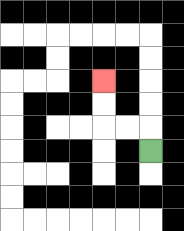{'start': '[6, 6]', 'end': '[4, 3]', 'path_directions': 'U,L,L,U,U', 'path_coordinates': '[[6, 6], [6, 5], [5, 5], [4, 5], [4, 4], [4, 3]]'}